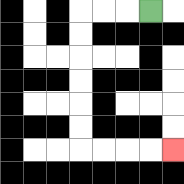{'start': '[6, 0]', 'end': '[7, 6]', 'path_directions': 'L,L,L,D,D,D,D,D,D,R,R,R,R', 'path_coordinates': '[[6, 0], [5, 0], [4, 0], [3, 0], [3, 1], [3, 2], [3, 3], [3, 4], [3, 5], [3, 6], [4, 6], [5, 6], [6, 6], [7, 6]]'}